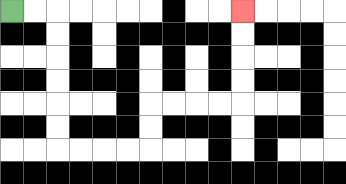{'start': '[0, 0]', 'end': '[10, 0]', 'path_directions': 'R,R,D,D,D,D,D,D,R,R,R,R,U,U,R,R,R,R,U,U,U,U', 'path_coordinates': '[[0, 0], [1, 0], [2, 0], [2, 1], [2, 2], [2, 3], [2, 4], [2, 5], [2, 6], [3, 6], [4, 6], [5, 6], [6, 6], [6, 5], [6, 4], [7, 4], [8, 4], [9, 4], [10, 4], [10, 3], [10, 2], [10, 1], [10, 0]]'}